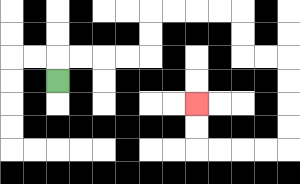{'start': '[2, 3]', 'end': '[8, 4]', 'path_directions': 'U,R,R,R,R,U,U,R,R,R,R,D,D,R,R,D,D,D,D,L,L,L,L,U,U', 'path_coordinates': '[[2, 3], [2, 2], [3, 2], [4, 2], [5, 2], [6, 2], [6, 1], [6, 0], [7, 0], [8, 0], [9, 0], [10, 0], [10, 1], [10, 2], [11, 2], [12, 2], [12, 3], [12, 4], [12, 5], [12, 6], [11, 6], [10, 6], [9, 6], [8, 6], [8, 5], [8, 4]]'}